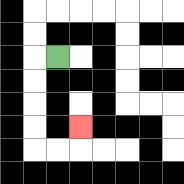{'start': '[2, 2]', 'end': '[3, 5]', 'path_directions': 'L,D,D,D,D,R,R,U', 'path_coordinates': '[[2, 2], [1, 2], [1, 3], [1, 4], [1, 5], [1, 6], [2, 6], [3, 6], [3, 5]]'}